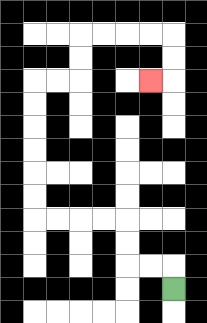{'start': '[7, 12]', 'end': '[6, 3]', 'path_directions': 'U,L,L,U,U,L,L,L,L,U,U,U,U,U,U,R,R,U,U,R,R,R,R,D,D,L', 'path_coordinates': '[[7, 12], [7, 11], [6, 11], [5, 11], [5, 10], [5, 9], [4, 9], [3, 9], [2, 9], [1, 9], [1, 8], [1, 7], [1, 6], [1, 5], [1, 4], [1, 3], [2, 3], [3, 3], [3, 2], [3, 1], [4, 1], [5, 1], [6, 1], [7, 1], [7, 2], [7, 3], [6, 3]]'}